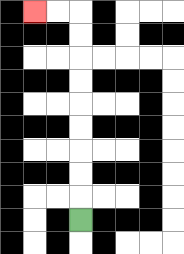{'start': '[3, 9]', 'end': '[1, 0]', 'path_directions': 'U,U,U,U,U,U,U,U,U,L,L', 'path_coordinates': '[[3, 9], [3, 8], [3, 7], [3, 6], [3, 5], [3, 4], [3, 3], [3, 2], [3, 1], [3, 0], [2, 0], [1, 0]]'}